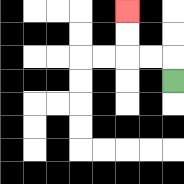{'start': '[7, 3]', 'end': '[5, 0]', 'path_directions': 'U,L,L,U,U', 'path_coordinates': '[[7, 3], [7, 2], [6, 2], [5, 2], [5, 1], [5, 0]]'}